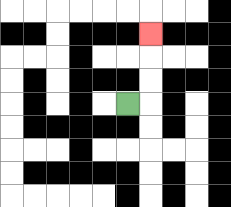{'start': '[5, 4]', 'end': '[6, 1]', 'path_directions': 'R,U,U,U', 'path_coordinates': '[[5, 4], [6, 4], [6, 3], [6, 2], [6, 1]]'}